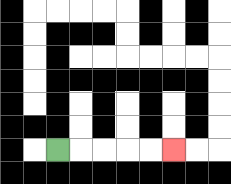{'start': '[2, 6]', 'end': '[7, 6]', 'path_directions': 'R,R,R,R,R', 'path_coordinates': '[[2, 6], [3, 6], [4, 6], [5, 6], [6, 6], [7, 6]]'}